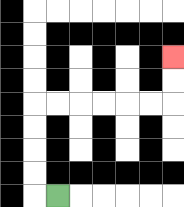{'start': '[2, 8]', 'end': '[7, 2]', 'path_directions': 'L,U,U,U,U,R,R,R,R,R,R,U,U', 'path_coordinates': '[[2, 8], [1, 8], [1, 7], [1, 6], [1, 5], [1, 4], [2, 4], [3, 4], [4, 4], [5, 4], [6, 4], [7, 4], [7, 3], [7, 2]]'}